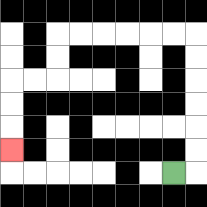{'start': '[7, 7]', 'end': '[0, 6]', 'path_directions': 'R,U,U,U,U,U,U,L,L,L,L,L,L,D,D,L,L,D,D,D', 'path_coordinates': '[[7, 7], [8, 7], [8, 6], [8, 5], [8, 4], [8, 3], [8, 2], [8, 1], [7, 1], [6, 1], [5, 1], [4, 1], [3, 1], [2, 1], [2, 2], [2, 3], [1, 3], [0, 3], [0, 4], [0, 5], [0, 6]]'}